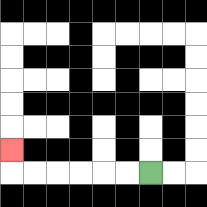{'start': '[6, 7]', 'end': '[0, 6]', 'path_directions': 'L,L,L,L,L,L,U', 'path_coordinates': '[[6, 7], [5, 7], [4, 7], [3, 7], [2, 7], [1, 7], [0, 7], [0, 6]]'}